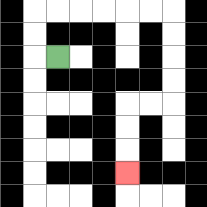{'start': '[2, 2]', 'end': '[5, 7]', 'path_directions': 'L,U,U,R,R,R,R,R,R,D,D,D,D,L,L,D,D,D', 'path_coordinates': '[[2, 2], [1, 2], [1, 1], [1, 0], [2, 0], [3, 0], [4, 0], [5, 0], [6, 0], [7, 0], [7, 1], [7, 2], [7, 3], [7, 4], [6, 4], [5, 4], [5, 5], [5, 6], [5, 7]]'}